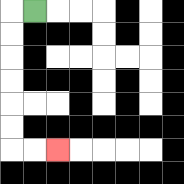{'start': '[1, 0]', 'end': '[2, 6]', 'path_directions': 'L,D,D,D,D,D,D,R,R', 'path_coordinates': '[[1, 0], [0, 0], [0, 1], [0, 2], [0, 3], [0, 4], [0, 5], [0, 6], [1, 6], [2, 6]]'}